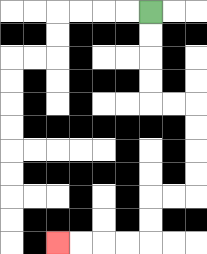{'start': '[6, 0]', 'end': '[2, 10]', 'path_directions': 'D,D,D,D,R,R,D,D,D,D,L,L,D,D,L,L,L,L', 'path_coordinates': '[[6, 0], [6, 1], [6, 2], [6, 3], [6, 4], [7, 4], [8, 4], [8, 5], [8, 6], [8, 7], [8, 8], [7, 8], [6, 8], [6, 9], [6, 10], [5, 10], [4, 10], [3, 10], [2, 10]]'}